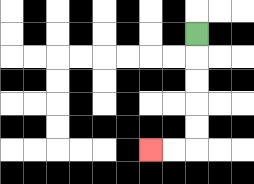{'start': '[8, 1]', 'end': '[6, 6]', 'path_directions': 'D,D,D,D,D,L,L', 'path_coordinates': '[[8, 1], [8, 2], [8, 3], [8, 4], [8, 5], [8, 6], [7, 6], [6, 6]]'}